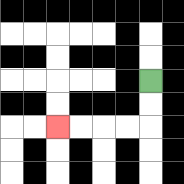{'start': '[6, 3]', 'end': '[2, 5]', 'path_directions': 'D,D,L,L,L,L', 'path_coordinates': '[[6, 3], [6, 4], [6, 5], [5, 5], [4, 5], [3, 5], [2, 5]]'}